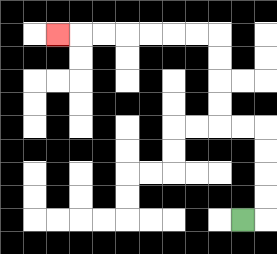{'start': '[10, 9]', 'end': '[2, 1]', 'path_directions': 'R,U,U,U,U,L,L,U,U,U,U,L,L,L,L,L,L,L', 'path_coordinates': '[[10, 9], [11, 9], [11, 8], [11, 7], [11, 6], [11, 5], [10, 5], [9, 5], [9, 4], [9, 3], [9, 2], [9, 1], [8, 1], [7, 1], [6, 1], [5, 1], [4, 1], [3, 1], [2, 1]]'}